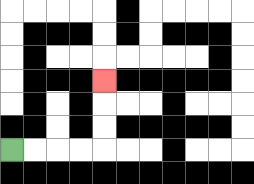{'start': '[0, 6]', 'end': '[4, 3]', 'path_directions': 'R,R,R,R,U,U,U', 'path_coordinates': '[[0, 6], [1, 6], [2, 6], [3, 6], [4, 6], [4, 5], [4, 4], [4, 3]]'}